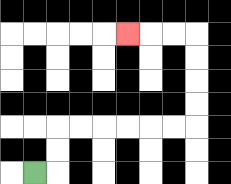{'start': '[1, 7]', 'end': '[5, 1]', 'path_directions': 'R,U,U,R,R,R,R,R,R,U,U,U,U,L,L,L', 'path_coordinates': '[[1, 7], [2, 7], [2, 6], [2, 5], [3, 5], [4, 5], [5, 5], [6, 5], [7, 5], [8, 5], [8, 4], [8, 3], [8, 2], [8, 1], [7, 1], [6, 1], [5, 1]]'}